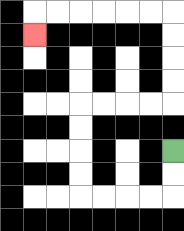{'start': '[7, 6]', 'end': '[1, 1]', 'path_directions': 'D,D,L,L,L,L,U,U,U,U,R,R,R,R,U,U,U,U,L,L,L,L,L,L,D', 'path_coordinates': '[[7, 6], [7, 7], [7, 8], [6, 8], [5, 8], [4, 8], [3, 8], [3, 7], [3, 6], [3, 5], [3, 4], [4, 4], [5, 4], [6, 4], [7, 4], [7, 3], [7, 2], [7, 1], [7, 0], [6, 0], [5, 0], [4, 0], [3, 0], [2, 0], [1, 0], [1, 1]]'}